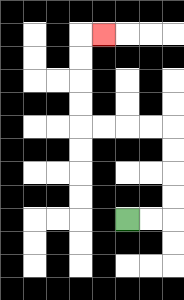{'start': '[5, 9]', 'end': '[4, 1]', 'path_directions': 'R,R,U,U,U,U,L,L,L,L,U,U,U,U,R', 'path_coordinates': '[[5, 9], [6, 9], [7, 9], [7, 8], [7, 7], [7, 6], [7, 5], [6, 5], [5, 5], [4, 5], [3, 5], [3, 4], [3, 3], [3, 2], [3, 1], [4, 1]]'}